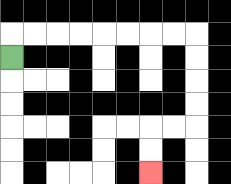{'start': '[0, 2]', 'end': '[6, 7]', 'path_directions': 'U,R,R,R,R,R,R,R,R,D,D,D,D,L,L,D,D', 'path_coordinates': '[[0, 2], [0, 1], [1, 1], [2, 1], [3, 1], [4, 1], [5, 1], [6, 1], [7, 1], [8, 1], [8, 2], [8, 3], [8, 4], [8, 5], [7, 5], [6, 5], [6, 6], [6, 7]]'}